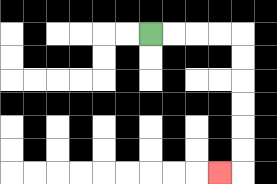{'start': '[6, 1]', 'end': '[9, 7]', 'path_directions': 'R,R,R,R,D,D,D,D,D,D,L', 'path_coordinates': '[[6, 1], [7, 1], [8, 1], [9, 1], [10, 1], [10, 2], [10, 3], [10, 4], [10, 5], [10, 6], [10, 7], [9, 7]]'}